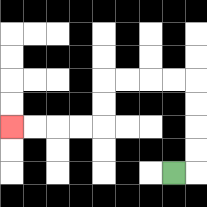{'start': '[7, 7]', 'end': '[0, 5]', 'path_directions': 'R,U,U,U,U,L,L,L,L,D,D,L,L,L,L', 'path_coordinates': '[[7, 7], [8, 7], [8, 6], [8, 5], [8, 4], [8, 3], [7, 3], [6, 3], [5, 3], [4, 3], [4, 4], [4, 5], [3, 5], [2, 5], [1, 5], [0, 5]]'}